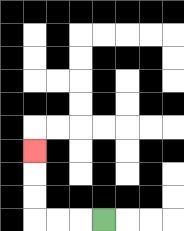{'start': '[4, 9]', 'end': '[1, 6]', 'path_directions': 'L,L,L,U,U,U', 'path_coordinates': '[[4, 9], [3, 9], [2, 9], [1, 9], [1, 8], [1, 7], [1, 6]]'}